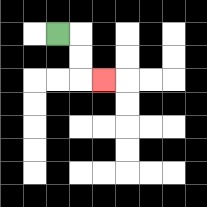{'start': '[2, 1]', 'end': '[4, 3]', 'path_directions': 'R,D,D,R', 'path_coordinates': '[[2, 1], [3, 1], [3, 2], [3, 3], [4, 3]]'}